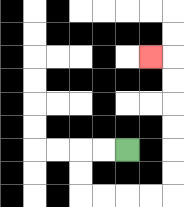{'start': '[5, 6]', 'end': '[6, 2]', 'path_directions': 'L,L,D,D,R,R,R,R,U,U,U,U,U,U,L', 'path_coordinates': '[[5, 6], [4, 6], [3, 6], [3, 7], [3, 8], [4, 8], [5, 8], [6, 8], [7, 8], [7, 7], [7, 6], [7, 5], [7, 4], [7, 3], [7, 2], [6, 2]]'}